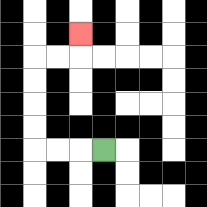{'start': '[4, 6]', 'end': '[3, 1]', 'path_directions': 'L,L,L,U,U,U,U,R,R,U', 'path_coordinates': '[[4, 6], [3, 6], [2, 6], [1, 6], [1, 5], [1, 4], [1, 3], [1, 2], [2, 2], [3, 2], [3, 1]]'}